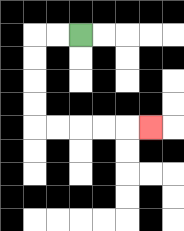{'start': '[3, 1]', 'end': '[6, 5]', 'path_directions': 'L,L,D,D,D,D,R,R,R,R,R', 'path_coordinates': '[[3, 1], [2, 1], [1, 1], [1, 2], [1, 3], [1, 4], [1, 5], [2, 5], [3, 5], [4, 5], [5, 5], [6, 5]]'}